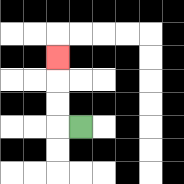{'start': '[3, 5]', 'end': '[2, 2]', 'path_directions': 'L,U,U,U', 'path_coordinates': '[[3, 5], [2, 5], [2, 4], [2, 3], [2, 2]]'}